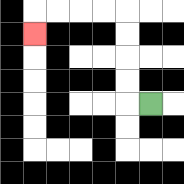{'start': '[6, 4]', 'end': '[1, 1]', 'path_directions': 'L,U,U,U,U,L,L,L,L,D', 'path_coordinates': '[[6, 4], [5, 4], [5, 3], [5, 2], [5, 1], [5, 0], [4, 0], [3, 0], [2, 0], [1, 0], [1, 1]]'}